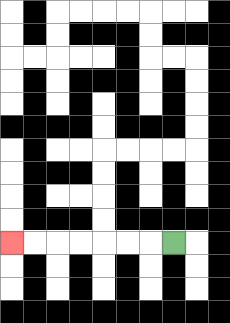{'start': '[7, 10]', 'end': '[0, 10]', 'path_directions': 'L,L,L,L,L,L,L', 'path_coordinates': '[[7, 10], [6, 10], [5, 10], [4, 10], [3, 10], [2, 10], [1, 10], [0, 10]]'}